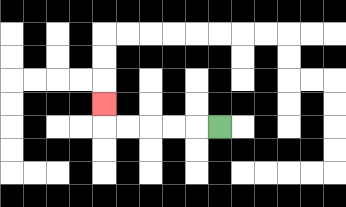{'start': '[9, 5]', 'end': '[4, 4]', 'path_directions': 'L,L,L,L,L,U', 'path_coordinates': '[[9, 5], [8, 5], [7, 5], [6, 5], [5, 5], [4, 5], [4, 4]]'}